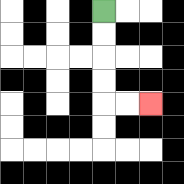{'start': '[4, 0]', 'end': '[6, 4]', 'path_directions': 'D,D,D,D,R,R', 'path_coordinates': '[[4, 0], [4, 1], [4, 2], [4, 3], [4, 4], [5, 4], [6, 4]]'}